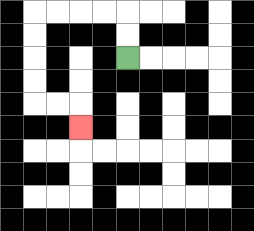{'start': '[5, 2]', 'end': '[3, 5]', 'path_directions': 'U,U,L,L,L,L,D,D,D,D,R,R,D', 'path_coordinates': '[[5, 2], [5, 1], [5, 0], [4, 0], [3, 0], [2, 0], [1, 0], [1, 1], [1, 2], [1, 3], [1, 4], [2, 4], [3, 4], [3, 5]]'}